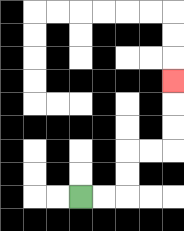{'start': '[3, 8]', 'end': '[7, 3]', 'path_directions': 'R,R,U,U,R,R,U,U,U', 'path_coordinates': '[[3, 8], [4, 8], [5, 8], [5, 7], [5, 6], [6, 6], [7, 6], [7, 5], [7, 4], [7, 3]]'}